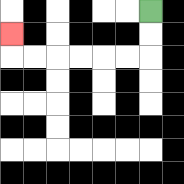{'start': '[6, 0]', 'end': '[0, 1]', 'path_directions': 'D,D,L,L,L,L,L,L,U', 'path_coordinates': '[[6, 0], [6, 1], [6, 2], [5, 2], [4, 2], [3, 2], [2, 2], [1, 2], [0, 2], [0, 1]]'}